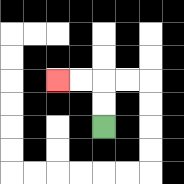{'start': '[4, 5]', 'end': '[2, 3]', 'path_directions': 'U,U,L,L', 'path_coordinates': '[[4, 5], [4, 4], [4, 3], [3, 3], [2, 3]]'}